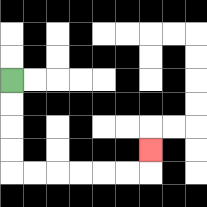{'start': '[0, 3]', 'end': '[6, 6]', 'path_directions': 'D,D,D,D,R,R,R,R,R,R,U', 'path_coordinates': '[[0, 3], [0, 4], [0, 5], [0, 6], [0, 7], [1, 7], [2, 7], [3, 7], [4, 7], [5, 7], [6, 7], [6, 6]]'}